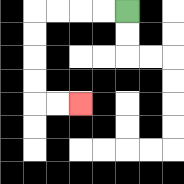{'start': '[5, 0]', 'end': '[3, 4]', 'path_directions': 'L,L,L,L,D,D,D,D,R,R', 'path_coordinates': '[[5, 0], [4, 0], [3, 0], [2, 0], [1, 0], [1, 1], [1, 2], [1, 3], [1, 4], [2, 4], [3, 4]]'}